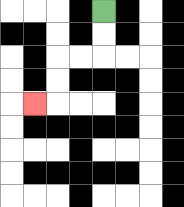{'start': '[4, 0]', 'end': '[1, 4]', 'path_directions': 'D,D,L,L,D,D,L', 'path_coordinates': '[[4, 0], [4, 1], [4, 2], [3, 2], [2, 2], [2, 3], [2, 4], [1, 4]]'}